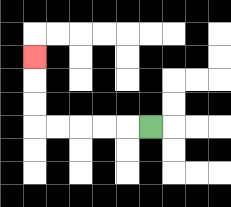{'start': '[6, 5]', 'end': '[1, 2]', 'path_directions': 'L,L,L,L,L,U,U,U', 'path_coordinates': '[[6, 5], [5, 5], [4, 5], [3, 5], [2, 5], [1, 5], [1, 4], [1, 3], [1, 2]]'}